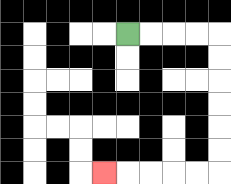{'start': '[5, 1]', 'end': '[4, 7]', 'path_directions': 'R,R,R,R,D,D,D,D,D,D,L,L,L,L,L', 'path_coordinates': '[[5, 1], [6, 1], [7, 1], [8, 1], [9, 1], [9, 2], [9, 3], [9, 4], [9, 5], [9, 6], [9, 7], [8, 7], [7, 7], [6, 7], [5, 7], [4, 7]]'}